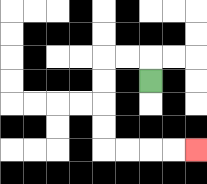{'start': '[6, 3]', 'end': '[8, 6]', 'path_directions': 'U,L,L,D,D,D,D,R,R,R,R', 'path_coordinates': '[[6, 3], [6, 2], [5, 2], [4, 2], [4, 3], [4, 4], [4, 5], [4, 6], [5, 6], [6, 6], [7, 6], [8, 6]]'}